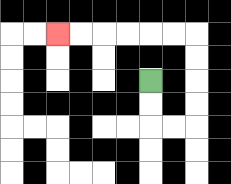{'start': '[6, 3]', 'end': '[2, 1]', 'path_directions': 'D,D,R,R,U,U,U,U,L,L,L,L,L,L', 'path_coordinates': '[[6, 3], [6, 4], [6, 5], [7, 5], [8, 5], [8, 4], [8, 3], [8, 2], [8, 1], [7, 1], [6, 1], [5, 1], [4, 1], [3, 1], [2, 1]]'}